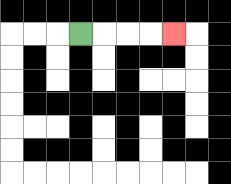{'start': '[3, 1]', 'end': '[7, 1]', 'path_directions': 'R,R,R,R', 'path_coordinates': '[[3, 1], [4, 1], [5, 1], [6, 1], [7, 1]]'}